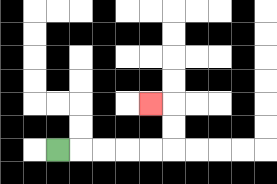{'start': '[2, 6]', 'end': '[6, 4]', 'path_directions': 'R,R,R,R,R,U,U,L', 'path_coordinates': '[[2, 6], [3, 6], [4, 6], [5, 6], [6, 6], [7, 6], [7, 5], [7, 4], [6, 4]]'}